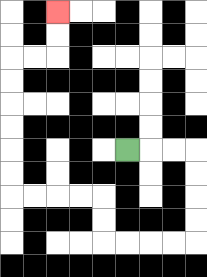{'start': '[5, 6]', 'end': '[2, 0]', 'path_directions': 'R,R,R,D,D,D,D,L,L,L,L,U,U,L,L,L,L,U,U,U,U,U,U,R,R,U,U', 'path_coordinates': '[[5, 6], [6, 6], [7, 6], [8, 6], [8, 7], [8, 8], [8, 9], [8, 10], [7, 10], [6, 10], [5, 10], [4, 10], [4, 9], [4, 8], [3, 8], [2, 8], [1, 8], [0, 8], [0, 7], [0, 6], [0, 5], [0, 4], [0, 3], [0, 2], [1, 2], [2, 2], [2, 1], [2, 0]]'}